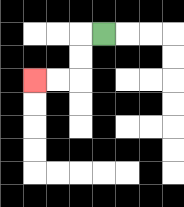{'start': '[4, 1]', 'end': '[1, 3]', 'path_directions': 'L,D,D,L,L', 'path_coordinates': '[[4, 1], [3, 1], [3, 2], [3, 3], [2, 3], [1, 3]]'}